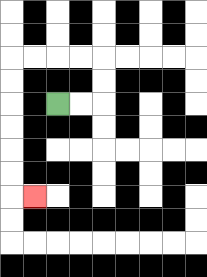{'start': '[2, 4]', 'end': '[1, 8]', 'path_directions': 'R,R,U,U,L,L,L,L,D,D,D,D,D,D,R', 'path_coordinates': '[[2, 4], [3, 4], [4, 4], [4, 3], [4, 2], [3, 2], [2, 2], [1, 2], [0, 2], [0, 3], [0, 4], [0, 5], [0, 6], [0, 7], [0, 8], [1, 8]]'}